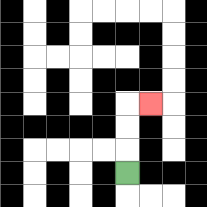{'start': '[5, 7]', 'end': '[6, 4]', 'path_directions': 'U,U,U,R', 'path_coordinates': '[[5, 7], [5, 6], [5, 5], [5, 4], [6, 4]]'}